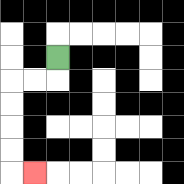{'start': '[2, 2]', 'end': '[1, 7]', 'path_directions': 'D,L,L,D,D,D,D,R', 'path_coordinates': '[[2, 2], [2, 3], [1, 3], [0, 3], [0, 4], [0, 5], [0, 6], [0, 7], [1, 7]]'}